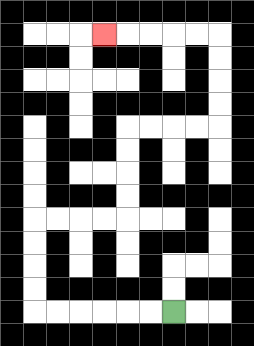{'start': '[7, 13]', 'end': '[4, 1]', 'path_directions': 'L,L,L,L,L,L,U,U,U,U,R,R,R,R,U,U,U,U,R,R,R,R,U,U,U,U,L,L,L,L,L', 'path_coordinates': '[[7, 13], [6, 13], [5, 13], [4, 13], [3, 13], [2, 13], [1, 13], [1, 12], [1, 11], [1, 10], [1, 9], [2, 9], [3, 9], [4, 9], [5, 9], [5, 8], [5, 7], [5, 6], [5, 5], [6, 5], [7, 5], [8, 5], [9, 5], [9, 4], [9, 3], [9, 2], [9, 1], [8, 1], [7, 1], [6, 1], [5, 1], [4, 1]]'}